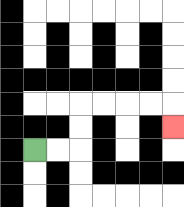{'start': '[1, 6]', 'end': '[7, 5]', 'path_directions': 'R,R,U,U,R,R,R,R,D', 'path_coordinates': '[[1, 6], [2, 6], [3, 6], [3, 5], [3, 4], [4, 4], [5, 4], [6, 4], [7, 4], [7, 5]]'}